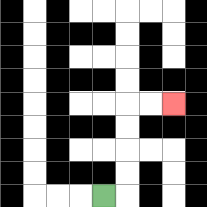{'start': '[4, 8]', 'end': '[7, 4]', 'path_directions': 'R,U,U,U,U,R,R', 'path_coordinates': '[[4, 8], [5, 8], [5, 7], [5, 6], [5, 5], [5, 4], [6, 4], [7, 4]]'}